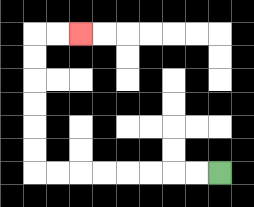{'start': '[9, 7]', 'end': '[3, 1]', 'path_directions': 'L,L,L,L,L,L,L,L,U,U,U,U,U,U,R,R', 'path_coordinates': '[[9, 7], [8, 7], [7, 7], [6, 7], [5, 7], [4, 7], [3, 7], [2, 7], [1, 7], [1, 6], [1, 5], [1, 4], [1, 3], [1, 2], [1, 1], [2, 1], [3, 1]]'}